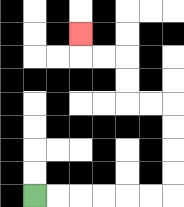{'start': '[1, 8]', 'end': '[3, 1]', 'path_directions': 'R,R,R,R,R,R,U,U,U,U,L,L,U,U,L,L,U', 'path_coordinates': '[[1, 8], [2, 8], [3, 8], [4, 8], [5, 8], [6, 8], [7, 8], [7, 7], [7, 6], [7, 5], [7, 4], [6, 4], [5, 4], [5, 3], [5, 2], [4, 2], [3, 2], [3, 1]]'}